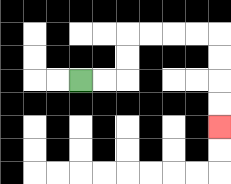{'start': '[3, 3]', 'end': '[9, 5]', 'path_directions': 'R,R,U,U,R,R,R,R,D,D,D,D', 'path_coordinates': '[[3, 3], [4, 3], [5, 3], [5, 2], [5, 1], [6, 1], [7, 1], [8, 1], [9, 1], [9, 2], [9, 3], [9, 4], [9, 5]]'}